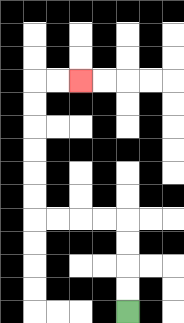{'start': '[5, 13]', 'end': '[3, 3]', 'path_directions': 'U,U,U,U,L,L,L,L,U,U,U,U,U,U,R,R', 'path_coordinates': '[[5, 13], [5, 12], [5, 11], [5, 10], [5, 9], [4, 9], [3, 9], [2, 9], [1, 9], [1, 8], [1, 7], [1, 6], [1, 5], [1, 4], [1, 3], [2, 3], [3, 3]]'}